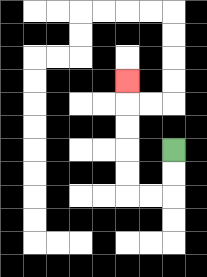{'start': '[7, 6]', 'end': '[5, 3]', 'path_directions': 'D,D,L,L,U,U,U,U,U', 'path_coordinates': '[[7, 6], [7, 7], [7, 8], [6, 8], [5, 8], [5, 7], [5, 6], [5, 5], [5, 4], [5, 3]]'}